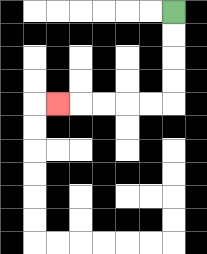{'start': '[7, 0]', 'end': '[2, 4]', 'path_directions': 'D,D,D,D,L,L,L,L,L', 'path_coordinates': '[[7, 0], [7, 1], [7, 2], [7, 3], [7, 4], [6, 4], [5, 4], [4, 4], [3, 4], [2, 4]]'}